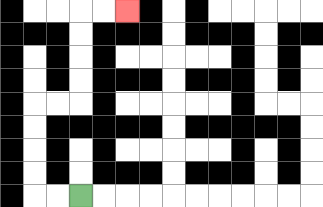{'start': '[3, 8]', 'end': '[5, 0]', 'path_directions': 'L,L,U,U,U,U,R,R,U,U,U,U,R,R', 'path_coordinates': '[[3, 8], [2, 8], [1, 8], [1, 7], [1, 6], [1, 5], [1, 4], [2, 4], [3, 4], [3, 3], [3, 2], [3, 1], [3, 0], [4, 0], [5, 0]]'}